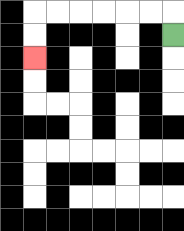{'start': '[7, 1]', 'end': '[1, 2]', 'path_directions': 'U,L,L,L,L,L,L,D,D', 'path_coordinates': '[[7, 1], [7, 0], [6, 0], [5, 0], [4, 0], [3, 0], [2, 0], [1, 0], [1, 1], [1, 2]]'}